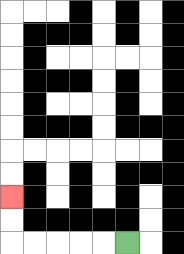{'start': '[5, 10]', 'end': '[0, 8]', 'path_directions': 'L,L,L,L,L,U,U', 'path_coordinates': '[[5, 10], [4, 10], [3, 10], [2, 10], [1, 10], [0, 10], [0, 9], [0, 8]]'}